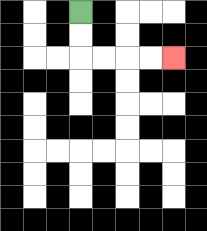{'start': '[3, 0]', 'end': '[7, 2]', 'path_directions': 'D,D,R,R,R,R', 'path_coordinates': '[[3, 0], [3, 1], [3, 2], [4, 2], [5, 2], [6, 2], [7, 2]]'}